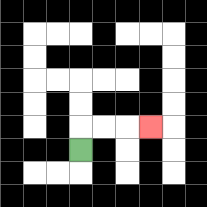{'start': '[3, 6]', 'end': '[6, 5]', 'path_directions': 'U,R,R,R', 'path_coordinates': '[[3, 6], [3, 5], [4, 5], [5, 5], [6, 5]]'}